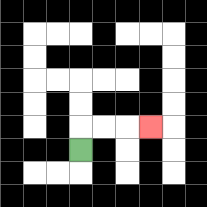{'start': '[3, 6]', 'end': '[6, 5]', 'path_directions': 'U,R,R,R', 'path_coordinates': '[[3, 6], [3, 5], [4, 5], [5, 5], [6, 5]]'}